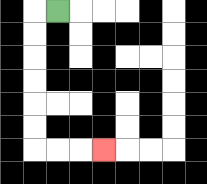{'start': '[2, 0]', 'end': '[4, 6]', 'path_directions': 'L,D,D,D,D,D,D,R,R,R', 'path_coordinates': '[[2, 0], [1, 0], [1, 1], [1, 2], [1, 3], [1, 4], [1, 5], [1, 6], [2, 6], [3, 6], [4, 6]]'}